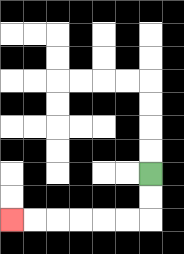{'start': '[6, 7]', 'end': '[0, 9]', 'path_directions': 'D,D,L,L,L,L,L,L', 'path_coordinates': '[[6, 7], [6, 8], [6, 9], [5, 9], [4, 9], [3, 9], [2, 9], [1, 9], [0, 9]]'}